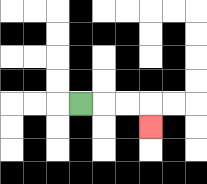{'start': '[3, 4]', 'end': '[6, 5]', 'path_directions': 'R,R,R,D', 'path_coordinates': '[[3, 4], [4, 4], [5, 4], [6, 4], [6, 5]]'}